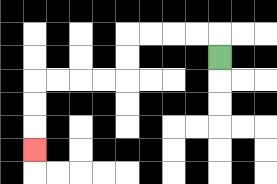{'start': '[9, 2]', 'end': '[1, 6]', 'path_directions': 'U,L,L,L,L,D,D,L,L,L,L,D,D,D', 'path_coordinates': '[[9, 2], [9, 1], [8, 1], [7, 1], [6, 1], [5, 1], [5, 2], [5, 3], [4, 3], [3, 3], [2, 3], [1, 3], [1, 4], [1, 5], [1, 6]]'}